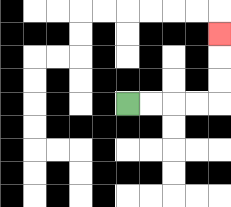{'start': '[5, 4]', 'end': '[9, 1]', 'path_directions': 'R,R,R,R,U,U,U', 'path_coordinates': '[[5, 4], [6, 4], [7, 4], [8, 4], [9, 4], [9, 3], [9, 2], [9, 1]]'}